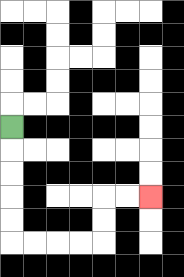{'start': '[0, 5]', 'end': '[6, 8]', 'path_directions': 'D,D,D,D,D,R,R,R,R,U,U,R,R', 'path_coordinates': '[[0, 5], [0, 6], [0, 7], [0, 8], [0, 9], [0, 10], [1, 10], [2, 10], [3, 10], [4, 10], [4, 9], [4, 8], [5, 8], [6, 8]]'}